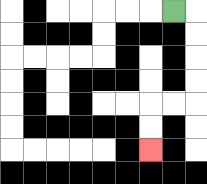{'start': '[7, 0]', 'end': '[6, 6]', 'path_directions': 'R,D,D,D,D,L,L,D,D', 'path_coordinates': '[[7, 0], [8, 0], [8, 1], [8, 2], [8, 3], [8, 4], [7, 4], [6, 4], [6, 5], [6, 6]]'}